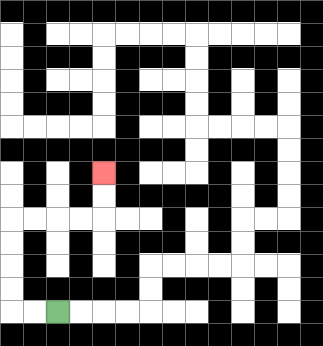{'start': '[2, 13]', 'end': '[4, 7]', 'path_directions': 'L,L,U,U,U,U,R,R,R,R,U,U', 'path_coordinates': '[[2, 13], [1, 13], [0, 13], [0, 12], [0, 11], [0, 10], [0, 9], [1, 9], [2, 9], [3, 9], [4, 9], [4, 8], [4, 7]]'}